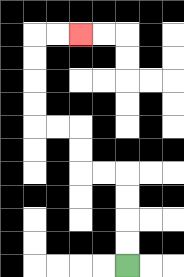{'start': '[5, 11]', 'end': '[3, 1]', 'path_directions': 'U,U,U,U,L,L,U,U,L,L,U,U,U,U,R,R', 'path_coordinates': '[[5, 11], [5, 10], [5, 9], [5, 8], [5, 7], [4, 7], [3, 7], [3, 6], [3, 5], [2, 5], [1, 5], [1, 4], [1, 3], [1, 2], [1, 1], [2, 1], [3, 1]]'}